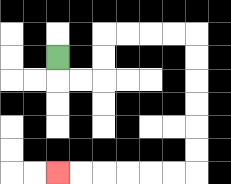{'start': '[2, 2]', 'end': '[2, 7]', 'path_directions': 'D,R,R,U,U,R,R,R,R,D,D,D,D,D,D,L,L,L,L,L,L', 'path_coordinates': '[[2, 2], [2, 3], [3, 3], [4, 3], [4, 2], [4, 1], [5, 1], [6, 1], [7, 1], [8, 1], [8, 2], [8, 3], [8, 4], [8, 5], [8, 6], [8, 7], [7, 7], [6, 7], [5, 7], [4, 7], [3, 7], [2, 7]]'}